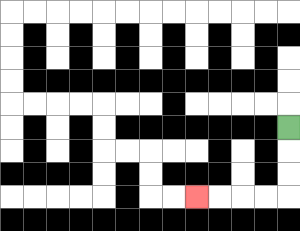{'start': '[12, 5]', 'end': '[8, 8]', 'path_directions': 'D,D,D,L,L,L,L', 'path_coordinates': '[[12, 5], [12, 6], [12, 7], [12, 8], [11, 8], [10, 8], [9, 8], [8, 8]]'}